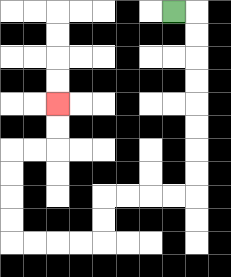{'start': '[7, 0]', 'end': '[2, 4]', 'path_directions': 'R,D,D,D,D,D,D,D,D,L,L,L,L,D,D,L,L,L,L,U,U,U,U,R,R,U,U', 'path_coordinates': '[[7, 0], [8, 0], [8, 1], [8, 2], [8, 3], [8, 4], [8, 5], [8, 6], [8, 7], [8, 8], [7, 8], [6, 8], [5, 8], [4, 8], [4, 9], [4, 10], [3, 10], [2, 10], [1, 10], [0, 10], [0, 9], [0, 8], [0, 7], [0, 6], [1, 6], [2, 6], [2, 5], [2, 4]]'}